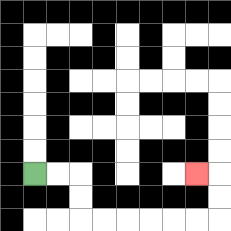{'start': '[1, 7]', 'end': '[8, 7]', 'path_directions': 'R,R,D,D,R,R,R,R,R,R,U,U,L', 'path_coordinates': '[[1, 7], [2, 7], [3, 7], [3, 8], [3, 9], [4, 9], [5, 9], [6, 9], [7, 9], [8, 9], [9, 9], [9, 8], [9, 7], [8, 7]]'}